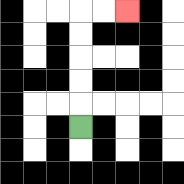{'start': '[3, 5]', 'end': '[5, 0]', 'path_directions': 'U,U,U,U,U,R,R', 'path_coordinates': '[[3, 5], [3, 4], [3, 3], [3, 2], [3, 1], [3, 0], [4, 0], [5, 0]]'}